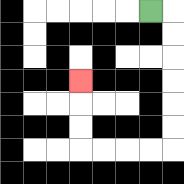{'start': '[6, 0]', 'end': '[3, 3]', 'path_directions': 'R,D,D,D,D,D,D,L,L,L,L,U,U,U', 'path_coordinates': '[[6, 0], [7, 0], [7, 1], [7, 2], [7, 3], [7, 4], [7, 5], [7, 6], [6, 6], [5, 6], [4, 6], [3, 6], [3, 5], [3, 4], [3, 3]]'}